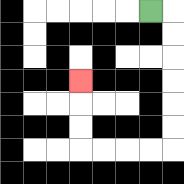{'start': '[6, 0]', 'end': '[3, 3]', 'path_directions': 'R,D,D,D,D,D,D,L,L,L,L,U,U,U', 'path_coordinates': '[[6, 0], [7, 0], [7, 1], [7, 2], [7, 3], [7, 4], [7, 5], [7, 6], [6, 6], [5, 6], [4, 6], [3, 6], [3, 5], [3, 4], [3, 3]]'}